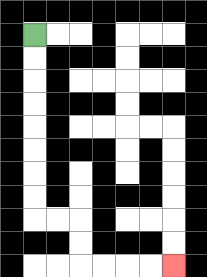{'start': '[1, 1]', 'end': '[7, 11]', 'path_directions': 'D,D,D,D,D,D,D,D,R,R,D,D,R,R,R,R', 'path_coordinates': '[[1, 1], [1, 2], [1, 3], [1, 4], [1, 5], [1, 6], [1, 7], [1, 8], [1, 9], [2, 9], [3, 9], [3, 10], [3, 11], [4, 11], [5, 11], [6, 11], [7, 11]]'}